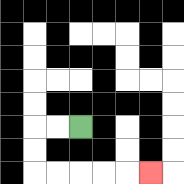{'start': '[3, 5]', 'end': '[6, 7]', 'path_directions': 'L,L,D,D,R,R,R,R,R', 'path_coordinates': '[[3, 5], [2, 5], [1, 5], [1, 6], [1, 7], [2, 7], [3, 7], [4, 7], [5, 7], [6, 7]]'}